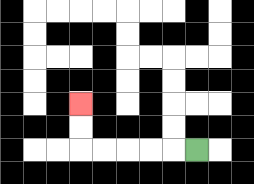{'start': '[8, 6]', 'end': '[3, 4]', 'path_directions': 'L,L,L,L,L,U,U', 'path_coordinates': '[[8, 6], [7, 6], [6, 6], [5, 6], [4, 6], [3, 6], [3, 5], [3, 4]]'}